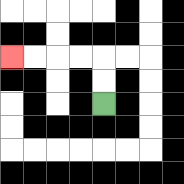{'start': '[4, 4]', 'end': '[0, 2]', 'path_directions': 'U,U,L,L,L,L', 'path_coordinates': '[[4, 4], [4, 3], [4, 2], [3, 2], [2, 2], [1, 2], [0, 2]]'}